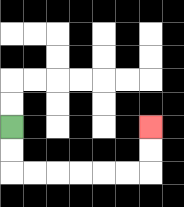{'start': '[0, 5]', 'end': '[6, 5]', 'path_directions': 'D,D,R,R,R,R,R,R,U,U', 'path_coordinates': '[[0, 5], [0, 6], [0, 7], [1, 7], [2, 7], [3, 7], [4, 7], [5, 7], [6, 7], [6, 6], [6, 5]]'}